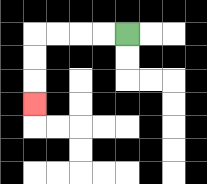{'start': '[5, 1]', 'end': '[1, 4]', 'path_directions': 'L,L,L,L,D,D,D', 'path_coordinates': '[[5, 1], [4, 1], [3, 1], [2, 1], [1, 1], [1, 2], [1, 3], [1, 4]]'}